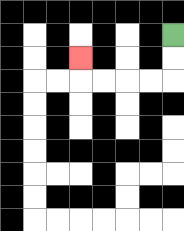{'start': '[7, 1]', 'end': '[3, 2]', 'path_directions': 'D,D,L,L,L,L,U', 'path_coordinates': '[[7, 1], [7, 2], [7, 3], [6, 3], [5, 3], [4, 3], [3, 3], [3, 2]]'}